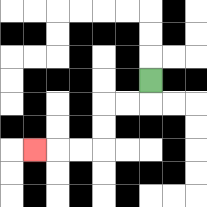{'start': '[6, 3]', 'end': '[1, 6]', 'path_directions': 'D,L,L,D,D,L,L,L', 'path_coordinates': '[[6, 3], [6, 4], [5, 4], [4, 4], [4, 5], [4, 6], [3, 6], [2, 6], [1, 6]]'}